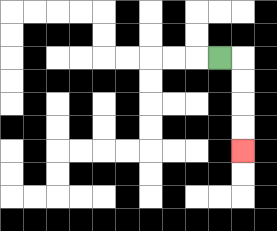{'start': '[9, 2]', 'end': '[10, 6]', 'path_directions': 'R,D,D,D,D', 'path_coordinates': '[[9, 2], [10, 2], [10, 3], [10, 4], [10, 5], [10, 6]]'}